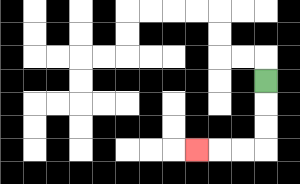{'start': '[11, 3]', 'end': '[8, 6]', 'path_directions': 'D,D,D,L,L,L', 'path_coordinates': '[[11, 3], [11, 4], [11, 5], [11, 6], [10, 6], [9, 6], [8, 6]]'}